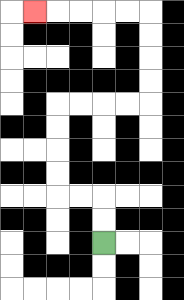{'start': '[4, 10]', 'end': '[1, 0]', 'path_directions': 'U,U,L,L,U,U,U,U,R,R,R,R,U,U,U,U,L,L,L,L,L', 'path_coordinates': '[[4, 10], [4, 9], [4, 8], [3, 8], [2, 8], [2, 7], [2, 6], [2, 5], [2, 4], [3, 4], [4, 4], [5, 4], [6, 4], [6, 3], [6, 2], [6, 1], [6, 0], [5, 0], [4, 0], [3, 0], [2, 0], [1, 0]]'}